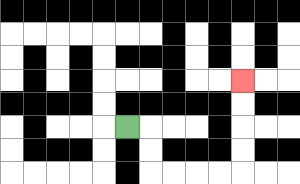{'start': '[5, 5]', 'end': '[10, 3]', 'path_directions': 'R,D,D,R,R,R,R,U,U,U,U', 'path_coordinates': '[[5, 5], [6, 5], [6, 6], [6, 7], [7, 7], [8, 7], [9, 7], [10, 7], [10, 6], [10, 5], [10, 4], [10, 3]]'}